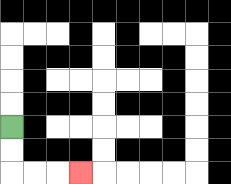{'start': '[0, 5]', 'end': '[3, 7]', 'path_directions': 'D,D,R,R,R', 'path_coordinates': '[[0, 5], [0, 6], [0, 7], [1, 7], [2, 7], [3, 7]]'}